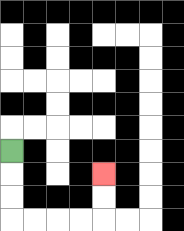{'start': '[0, 6]', 'end': '[4, 7]', 'path_directions': 'D,D,D,R,R,R,R,U,U', 'path_coordinates': '[[0, 6], [0, 7], [0, 8], [0, 9], [1, 9], [2, 9], [3, 9], [4, 9], [4, 8], [4, 7]]'}